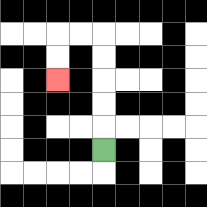{'start': '[4, 6]', 'end': '[2, 3]', 'path_directions': 'U,U,U,U,U,L,L,D,D', 'path_coordinates': '[[4, 6], [4, 5], [4, 4], [4, 3], [4, 2], [4, 1], [3, 1], [2, 1], [2, 2], [2, 3]]'}